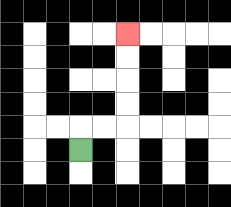{'start': '[3, 6]', 'end': '[5, 1]', 'path_directions': 'U,R,R,U,U,U,U', 'path_coordinates': '[[3, 6], [3, 5], [4, 5], [5, 5], [5, 4], [5, 3], [5, 2], [5, 1]]'}